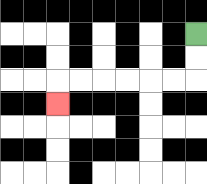{'start': '[8, 1]', 'end': '[2, 4]', 'path_directions': 'D,D,L,L,L,L,L,L,D', 'path_coordinates': '[[8, 1], [8, 2], [8, 3], [7, 3], [6, 3], [5, 3], [4, 3], [3, 3], [2, 3], [2, 4]]'}